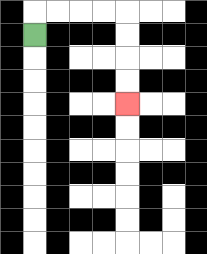{'start': '[1, 1]', 'end': '[5, 4]', 'path_directions': 'U,R,R,R,R,D,D,D,D', 'path_coordinates': '[[1, 1], [1, 0], [2, 0], [3, 0], [4, 0], [5, 0], [5, 1], [5, 2], [5, 3], [5, 4]]'}